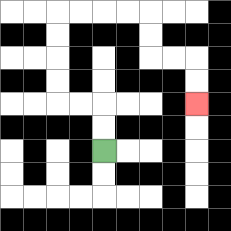{'start': '[4, 6]', 'end': '[8, 4]', 'path_directions': 'U,U,L,L,U,U,U,U,R,R,R,R,D,D,R,R,D,D', 'path_coordinates': '[[4, 6], [4, 5], [4, 4], [3, 4], [2, 4], [2, 3], [2, 2], [2, 1], [2, 0], [3, 0], [4, 0], [5, 0], [6, 0], [6, 1], [6, 2], [7, 2], [8, 2], [8, 3], [8, 4]]'}